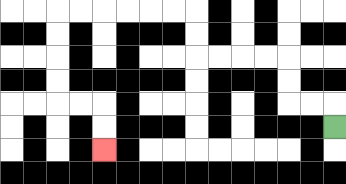{'start': '[14, 5]', 'end': '[4, 6]', 'path_directions': 'U,L,L,U,U,L,L,L,L,U,U,L,L,L,L,L,L,D,D,D,D,R,R,D,D', 'path_coordinates': '[[14, 5], [14, 4], [13, 4], [12, 4], [12, 3], [12, 2], [11, 2], [10, 2], [9, 2], [8, 2], [8, 1], [8, 0], [7, 0], [6, 0], [5, 0], [4, 0], [3, 0], [2, 0], [2, 1], [2, 2], [2, 3], [2, 4], [3, 4], [4, 4], [4, 5], [4, 6]]'}